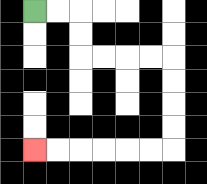{'start': '[1, 0]', 'end': '[1, 6]', 'path_directions': 'R,R,D,D,R,R,R,R,D,D,D,D,L,L,L,L,L,L', 'path_coordinates': '[[1, 0], [2, 0], [3, 0], [3, 1], [3, 2], [4, 2], [5, 2], [6, 2], [7, 2], [7, 3], [7, 4], [7, 5], [7, 6], [6, 6], [5, 6], [4, 6], [3, 6], [2, 6], [1, 6]]'}